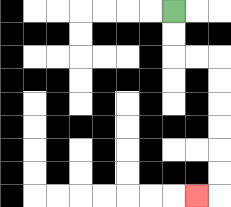{'start': '[7, 0]', 'end': '[8, 8]', 'path_directions': 'D,D,R,R,D,D,D,D,D,D,L', 'path_coordinates': '[[7, 0], [7, 1], [7, 2], [8, 2], [9, 2], [9, 3], [9, 4], [9, 5], [9, 6], [9, 7], [9, 8], [8, 8]]'}